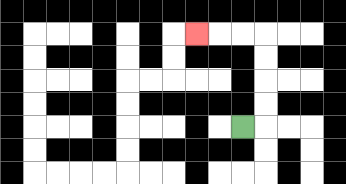{'start': '[10, 5]', 'end': '[8, 1]', 'path_directions': 'R,U,U,U,U,L,L,L', 'path_coordinates': '[[10, 5], [11, 5], [11, 4], [11, 3], [11, 2], [11, 1], [10, 1], [9, 1], [8, 1]]'}